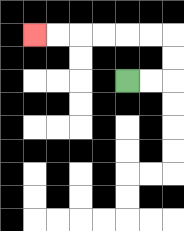{'start': '[5, 3]', 'end': '[1, 1]', 'path_directions': 'R,R,U,U,L,L,L,L,L,L', 'path_coordinates': '[[5, 3], [6, 3], [7, 3], [7, 2], [7, 1], [6, 1], [5, 1], [4, 1], [3, 1], [2, 1], [1, 1]]'}